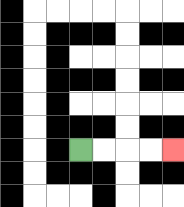{'start': '[3, 6]', 'end': '[7, 6]', 'path_directions': 'R,R,R,R', 'path_coordinates': '[[3, 6], [4, 6], [5, 6], [6, 6], [7, 6]]'}